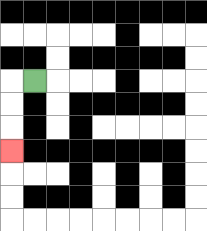{'start': '[1, 3]', 'end': '[0, 6]', 'path_directions': 'L,D,D,D', 'path_coordinates': '[[1, 3], [0, 3], [0, 4], [0, 5], [0, 6]]'}